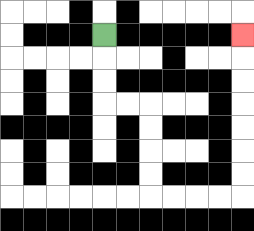{'start': '[4, 1]', 'end': '[10, 1]', 'path_directions': 'D,D,D,R,R,D,D,D,D,R,R,R,R,U,U,U,U,U,U,U', 'path_coordinates': '[[4, 1], [4, 2], [4, 3], [4, 4], [5, 4], [6, 4], [6, 5], [6, 6], [6, 7], [6, 8], [7, 8], [8, 8], [9, 8], [10, 8], [10, 7], [10, 6], [10, 5], [10, 4], [10, 3], [10, 2], [10, 1]]'}